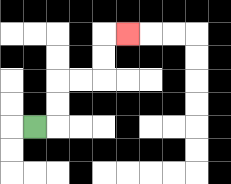{'start': '[1, 5]', 'end': '[5, 1]', 'path_directions': 'R,U,U,R,R,U,U,R', 'path_coordinates': '[[1, 5], [2, 5], [2, 4], [2, 3], [3, 3], [4, 3], [4, 2], [4, 1], [5, 1]]'}